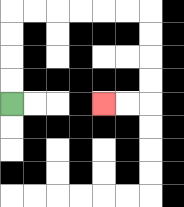{'start': '[0, 4]', 'end': '[4, 4]', 'path_directions': 'U,U,U,U,R,R,R,R,R,R,D,D,D,D,L,L', 'path_coordinates': '[[0, 4], [0, 3], [0, 2], [0, 1], [0, 0], [1, 0], [2, 0], [3, 0], [4, 0], [5, 0], [6, 0], [6, 1], [6, 2], [6, 3], [6, 4], [5, 4], [4, 4]]'}